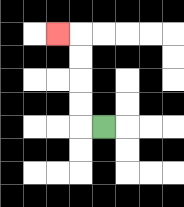{'start': '[4, 5]', 'end': '[2, 1]', 'path_directions': 'L,U,U,U,U,L', 'path_coordinates': '[[4, 5], [3, 5], [3, 4], [3, 3], [3, 2], [3, 1], [2, 1]]'}